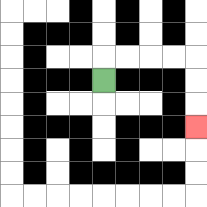{'start': '[4, 3]', 'end': '[8, 5]', 'path_directions': 'U,R,R,R,R,D,D,D', 'path_coordinates': '[[4, 3], [4, 2], [5, 2], [6, 2], [7, 2], [8, 2], [8, 3], [8, 4], [8, 5]]'}